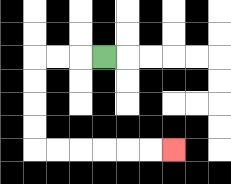{'start': '[4, 2]', 'end': '[7, 6]', 'path_directions': 'L,L,L,D,D,D,D,R,R,R,R,R,R', 'path_coordinates': '[[4, 2], [3, 2], [2, 2], [1, 2], [1, 3], [1, 4], [1, 5], [1, 6], [2, 6], [3, 6], [4, 6], [5, 6], [6, 6], [7, 6]]'}